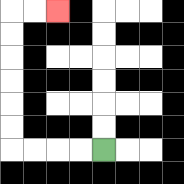{'start': '[4, 6]', 'end': '[2, 0]', 'path_directions': 'L,L,L,L,U,U,U,U,U,U,R,R', 'path_coordinates': '[[4, 6], [3, 6], [2, 6], [1, 6], [0, 6], [0, 5], [0, 4], [0, 3], [0, 2], [0, 1], [0, 0], [1, 0], [2, 0]]'}